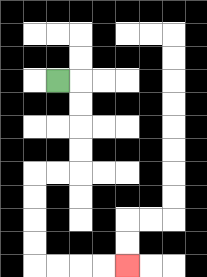{'start': '[2, 3]', 'end': '[5, 11]', 'path_directions': 'R,D,D,D,D,L,L,D,D,D,D,R,R,R,R', 'path_coordinates': '[[2, 3], [3, 3], [3, 4], [3, 5], [3, 6], [3, 7], [2, 7], [1, 7], [1, 8], [1, 9], [1, 10], [1, 11], [2, 11], [3, 11], [4, 11], [5, 11]]'}